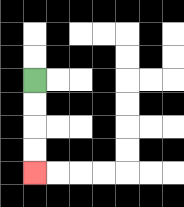{'start': '[1, 3]', 'end': '[1, 7]', 'path_directions': 'D,D,D,D', 'path_coordinates': '[[1, 3], [1, 4], [1, 5], [1, 6], [1, 7]]'}